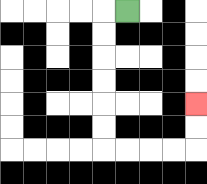{'start': '[5, 0]', 'end': '[8, 4]', 'path_directions': 'L,D,D,D,D,D,D,R,R,R,R,U,U', 'path_coordinates': '[[5, 0], [4, 0], [4, 1], [4, 2], [4, 3], [4, 4], [4, 5], [4, 6], [5, 6], [6, 6], [7, 6], [8, 6], [8, 5], [8, 4]]'}